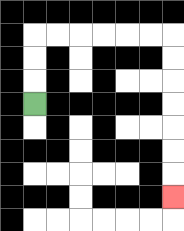{'start': '[1, 4]', 'end': '[7, 8]', 'path_directions': 'U,U,U,R,R,R,R,R,R,D,D,D,D,D,D,D', 'path_coordinates': '[[1, 4], [1, 3], [1, 2], [1, 1], [2, 1], [3, 1], [4, 1], [5, 1], [6, 1], [7, 1], [7, 2], [7, 3], [7, 4], [7, 5], [7, 6], [7, 7], [7, 8]]'}